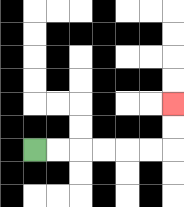{'start': '[1, 6]', 'end': '[7, 4]', 'path_directions': 'R,R,R,R,R,R,U,U', 'path_coordinates': '[[1, 6], [2, 6], [3, 6], [4, 6], [5, 6], [6, 6], [7, 6], [7, 5], [7, 4]]'}